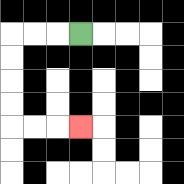{'start': '[3, 1]', 'end': '[3, 5]', 'path_directions': 'L,L,L,D,D,D,D,R,R,R', 'path_coordinates': '[[3, 1], [2, 1], [1, 1], [0, 1], [0, 2], [0, 3], [0, 4], [0, 5], [1, 5], [2, 5], [3, 5]]'}